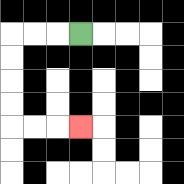{'start': '[3, 1]', 'end': '[3, 5]', 'path_directions': 'L,L,L,D,D,D,D,R,R,R', 'path_coordinates': '[[3, 1], [2, 1], [1, 1], [0, 1], [0, 2], [0, 3], [0, 4], [0, 5], [1, 5], [2, 5], [3, 5]]'}